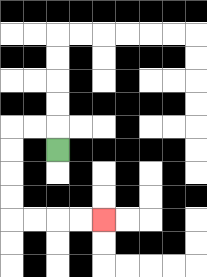{'start': '[2, 6]', 'end': '[4, 9]', 'path_directions': 'U,L,L,D,D,D,D,R,R,R,R', 'path_coordinates': '[[2, 6], [2, 5], [1, 5], [0, 5], [0, 6], [0, 7], [0, 8], [0, 9], [1, 9], [2, 9], [3, 9], [4, 9]]'}